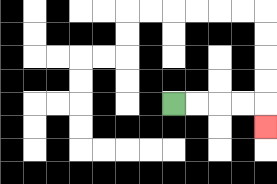{'start': '[7, 4]', 'end': '[11, 5]', 'path_directions': 'R,R,R,R,D', 'path_coordinates': '[[7, 4], [8, 4], [9, 4], [10, 4], [11, 4], [11, 5]]'}